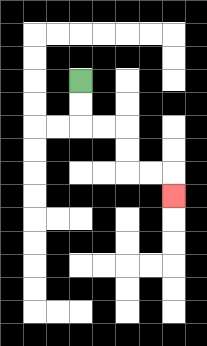{'start': '[3, 3]', 'end': '[7, 8]', 'path_directions': 'D,D,R,R,D,D,R,R,D', 'path_coordinates': '[[3, 3], [3, 4], [3, 5], [4, 5], [5, 5], [5, 6], [5, 7], [6, 7], [7, 7], [7, 8]]'}